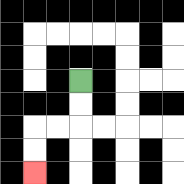{'start': '[3, 3]', 'end': '[1, 7]', 'path_directions': 'D,D,L,L,D,D', 'path_coordinates': '[[3, 3], [3, 4], [3, 5], [2, 5], [1, 5], [1, 6], [1, 7]]'}